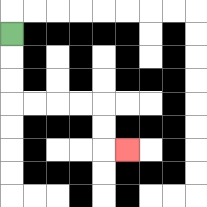{'start': '[0, 1]', 'end': '[5, 6]', 'path_directions': 'D,D,D,R,R,R,R,D,D,R', 'path_coordinates': '[[0, 1], [0, 2], [0, 3], [0, 4], [1, 4], [2, 4], [3, 4], [4, 4], [4, 5], [4, 6], [5, 6]]'}